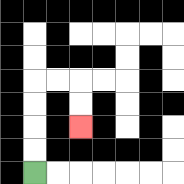{'start': '[1, 7]', 'end': '[3, 5]', 'path_directions': 'U,U,U,U,R,R,D,D', 'path_coordinates': '[[1, 7], [1, 6], [1, 5], [1, 4], [1, 3], [2, 3], [3, 3], [3, 4], [3, 5]]'}